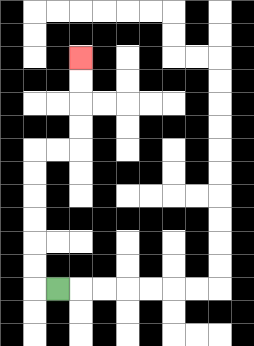{'start': '[2, 12]', 'end': '[3, 2]', 'path_directions': 'L,U,U,U,U,U,U,R,R,U,U,U,U', 'path_coordinates': '[[2, 12], [1, 12], [1, 11], [1, 10], [1, 9], [1, 8], [1, 7], [1, 6], [2, 6], [3, 6], [3, 5], [3, 4], [3, 3], [3, 2]]'}